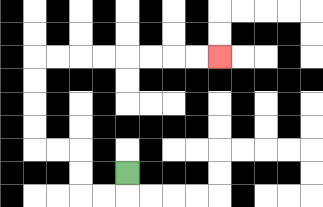{'start': '[5, 7]', 'end': '[9, 2]', 'path_directions': 'D,L,L,U,U,L,L,U,U,U,U,R,R,R,R,R,R,R,R', 'path_coordinates': '[[5, 7], [5, 8], [4, 8], [3, 8], [3, 7], [3, 6], [2, 6], [1, 6], [1, 5], [1, 4], [1, 3], [1, 2], [2, 2], [3, 2], [4, 2], [5, 2], [6, 2], [7, 2], [8, 2], [9, 2]]'}